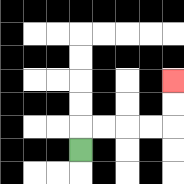{'start': '[3, 6]', 'end': '[7, 3]', 'path_directions': 'U,R,R,R,R,U,U', 'path_coordinates': '[[3, 6], [3, 5], [4, 5], [5, 5], [6, 5], [7, 5], [7, 4], [7, 3]]'}